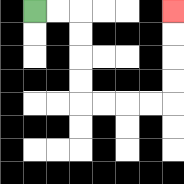{'start': '[1, 0]', 'end': '[7, 0]', 'path_directions': 'R,R,D,D,D,D,R,R,R,R,U,U,U,U', 'path_coordinates': '[[1, 0], [2, 0], [3, 0], [3, 1], [3, 2], [3, 3], [3, 4], [4, 4], [5, 4], [6, 4], [7, 4], [7, 3], [7, 2], [7, 1], [7, 0]]'}